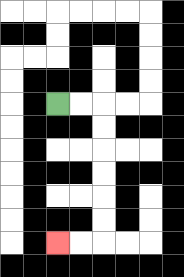{'start': '[2, 4]', 'end': '[2, 10]', 'path_directions': 'R,R,D,D,D,D,D,D,L,L', 'path_coordinates': '[[2, 4], [3, 4], [4, 4], [4, 5], [4, 6], [4, 7], [4, 8], [4, 9], [4, 10], [3, 10], [2, 10]]'}